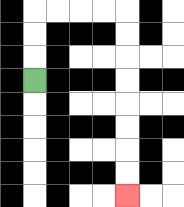{'start': '[1, 3]', 'end': '[5, 8]', 'path_directions': 'U,U,U,R,R,R,R,D,D,D,D,D,D,D,D', 'path_coordinates': '[[1, 3], [1, 2], [1, 1], [1, 0], [2, 0], [3, 0], [4, 0], [5, 0], [5, 1], [5, 2], [5, 3], [5, 4], [5, 5], [5, 6], [5, 7], [5, 8]]'}